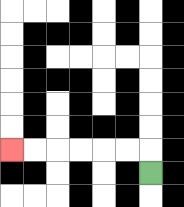{'start': '[6, 7]', 'end': '[0, 6]', 'path_directions': 'U,L,L,L,L,L,L', 'path_coordinates': '[[6, 7], [6, 6], [5, 6], [4, 6], [3, 6], [2, 6], [1, 6], [0, 6]]'}